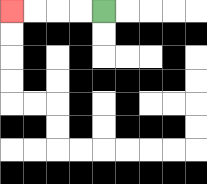{'start': '[4, 0]', 'end': '[0, 0]', 'path_directions': 'L,L,L,L', 'path_coordinates': '[[4, 0], [3, 0], [2, 0], [1, 0], [0, 0]]'}